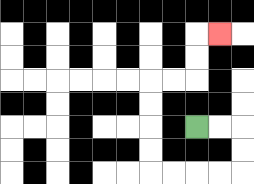{'start': '[8, 5]', 'end': '[9, 1]', 'path_directions': 'R,R,D,D,L,L,L,L,U,U,U,U,R,R,U,U,R', 'path_coordinates': '[[8, 5], [9, 5], [10, 5], [10, 6], [10, 7], [9, 7], [8, 7], [7, 7], [6, 7], [6, 6], [6, 5], [6, 4], [6, 3], [7, 3], [8, 3], [8, 2], [8, 1], [9, 1]]'}